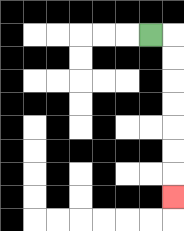{'start': '[6, 1]', 'end': '[7, 8]', 'path_directions': 'R,D,D,D,D,D,D,D', 'path_coordinates': '[[6, 1], [7, 1], [7, 2], [7, 3], [7, 4], [7, 5], [7, 6], [7, 7], [7, 8]]'}